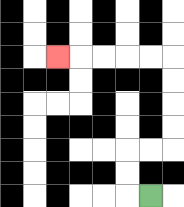{'start': '[6, 8]', 'end': '[2, 2]', 'path_directions': 'L,U,U,R,R,U,U,U,U,L,L,L,L,L', 'path_coordinates': '[[6, 8], [5, 8], [5, 7], [5, 6], [6, 6], [7, 6], [7, 5], [7, 4], [7, 3], [7, 2], [6, 2], [5, 2], [4, 2], [3, 2], [2, 2]]'}